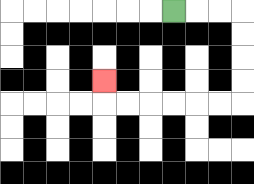{'start': '[7, 0]', 'end': '[4, 3]', 'path_directions': 'R,R,R,D,D,D,D,L,L,L,L,L,L,U', 'path_coordinates': '[[7, 0], [8, 0], [9, 0], [10, 0], [10, 1], [10, 2], [10, 3], [10, 4], [9, 4], [8, 4], [7, 4], [6, 4], [5, 4], [4, 4], [4, 3]]'}